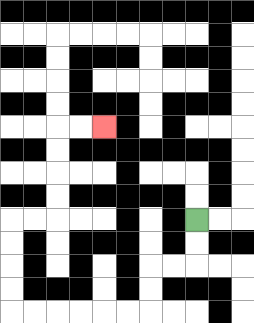{'start': '[8, 9]', 'end': '[4, 5]', 'path_directions': 'D,D,L,L,D,D,L,L,L,L,L,L,U,U,U,U,R,R,U,U,U,U,R,R', 'path_coordinates': '[[8, 9], [8, 10], [8, 11], [7, 11], [6, 11], [6, 12], [6, 13], [5, 13], [4, 13], [3, 13], [2, 13], [1, 13], [0, 13], [0, 12], [0, 11], [0, 10], [0, 9], [1, 9], [2, 9], [2, 8], [2, 7], [2, 6], [2, 5], [3, 5], [4, 5]]'}